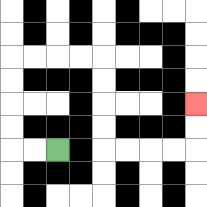{'start': '[2, 6]', 'end': '[8, 4]', 'path_directions': 'L,L,U,U,U,U,R,R,R,R,D,D,D,D,R,R,R,R,U,U', 'path_coordinates': '[[2, 6], [1, 6], [0, 6], [0, 5], [0, 4], [0, 3], [0, 2], [1, 2], [2, 2], [3, 2], [4, 2], [4, 3], [4, 4], [4, 5], [4, 6], [5, 6], [6, 6], [7, 6], [8, 6], [8, 5], [8, 4]]'}